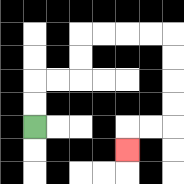{'start': '[1, 5]', 'end': '[5, 6]', 'path_directions': 'U,U,R,R,U,U,R,R,R,R,D,D,D,D,L,L,D', 'path_coordinates': '[[1, 5], [1, 4], [1, 3], [2, 3], [3, 3], [3, 2], [3, 1], [4, 1], [5, 1], [6, 1], [7, 1], [7, 2], [7, 3], [7, 4], [7, 5], [6, 5], [5, 5], [5, 6]]'}